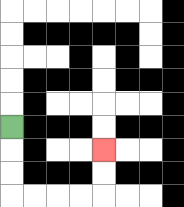{'start': '[0, 5]', 'end': '[4, 6]', 'path_directions': 'D,D,D,R,R,R,R,U,U', 'path_coordinates': '[[0, 5], [0, 6], [0, 7], [0, 8], [1, 8], [2, 8], [3, 8], [4, 8], [4, 7], [4, 6]]'}